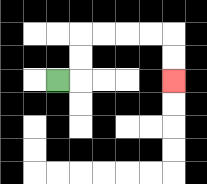{'start': '[2, 3]', 'end': '[7, 3]', 'path_directions': 'R,U,U,R,R,R,R,D,D', 'path_coordinates': '[[2, 3], [3, 3], [3, 2], [3, 1], [4, 1], [5, 1], [6, 1], [7, 1], [7, 2], [7, 3]]'}